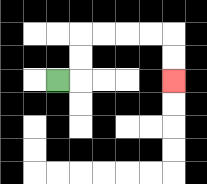{'start': '[2, 3]', 'end': '[7, 3]', 'path_directions': 'R,U,U,R,R,R,R,D,D', 'path_coordinates': '[[2, 3], [3, 3], [3, 2], [3, 1], [4, 1], [5, 1], [6, 1], [7, 1], [7, 2], [7, 3]]'}